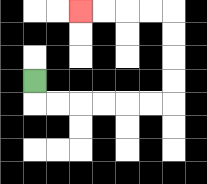{'start': '[1, 3]', 'end': '[3, 0]', 'path_directions': 'D,R,R,R,R,R,R,U,U,U,U,L,L,L,L', 'path_coordinates': '[[1, 3], [1, 4], [2, 4], [3, 4], [4, 4], [5, 4], [6, 4], [7, 4], [7, 3], [7, 2], [7, 1], [7, 0], [6, 0], [5, 0], [4, 0], [3, 0]]'}